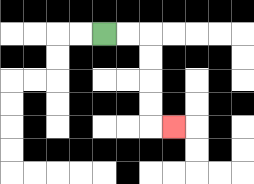{'start': '[4, 1]', 'end': '[7, 5]', 'path_directions': 'R,R,D,D,D,D,R', 'path_coordinates': '[[4, 1], [5, 1], [6, 1], [6, 2], [6, 3], [6, 4], [6, 5], [7, 5]]'}